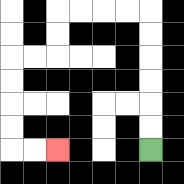{'start': '[6, 6]', 'end': '[2, 6]', 'path_directions': 'U,U,U,U,U,U,L,L,L,L,D,D,L,L,D,D,D,D,R,R', 'path_coordinates': '[[6, 6], [6, 5], [6, 4], [6, 3], [6, 2], [6, 1], [6, 0], [5, 0], [4, 0], [3, 0], [2, 0], [2, 1], [2, 2], [1, 2], [0, 2], [0, 3], [0, 4], [0, 5], [0, 6], [1, 6], [2, 6]]'}